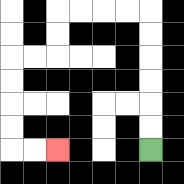{'start': '[6, 6]', 'end': '[2, 6]', 'path_directions': 'U,U,U,U,U,U,L,L,L,L,D,D,L,L,D,D,D,D,R,R', 'path_coordinates': '[[6, 6], [6, 5], [6, 4], [6, 3], [6, 2], [6, 1], [6, 0], [5, 0], [4, 0], [3, 0], [2, 0], [2, 1], [2, 2], [1, 2], [0, 2], [0, 3], [0, 4], [0, 5], [0, 6], [1, 6], [2, 6]]'}